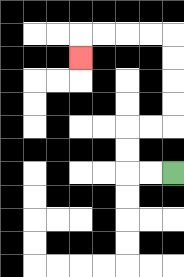{'start': '[7, 7]', 'end': '[3, 2]', 'path_directions': 'L,L,U,U,R,R,U,U,U,U,L,L,L,L,D', 'path_coordinates': '[[7, 7], [6, 7], [5, 7], [5, 6], [5, 5], [6, 5], [7, 5], [7, 4], [7, 3], [7, 2], [7, 1], [6, 1], [5, 1], [4, 1], [3, 1], [3, 2]]'}